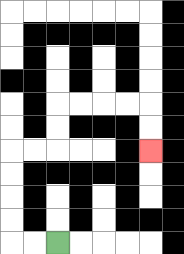{'start': '[2, 10]', 'end': '[6, 6]', 'path_directions': 'L,L,U,U,U,U,R,R,U,U,R,R,R,R,D,D', 'path_coordinates': '[[2, 10], [1, 10], [0, 10], [0, 9], [0, 8], [0, 7], [0, 6], [1, 6], [2, 6], [2, 5], [2, 4], [3, 4], [4, 4], [5, 4], [6, 4], [6, 5], [6, 6]]'}